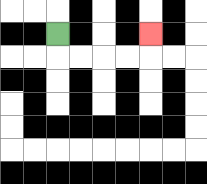{'start': '[2, 1]', 'end': '[6, 1]', 'path_directions': 'D,R,R,R,R,U', 'path_coordinates': '[[2, 1], [2, 2], [3, 2], [4, 2], [5, 2], [6, 2], [6, 1]]'}